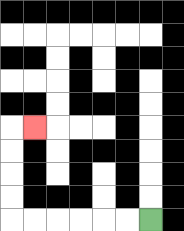{'start': '[6, 9]', 'end': '[1, 5]', 'path_directions': 'L,L,L,L,L,L,U,U,U,U,R', 'path_coordinates': '[[6, 9], [5, 9], [4, 9], [3, 9], [2, 9], [1, 9], [0, 9], [0, 8], [0, 7], [0, 6], [0, 5], [1, 5]]'}